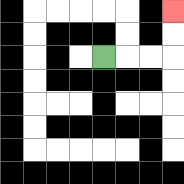{'start': '[4, 2]', 'end': '[7, 0]', 'path_directions': 'R,R,R,U,U', 'path_coordinates': '[[4, 2], [5, 2], [6, 2], [7, 2], [7, 1], [7, 0]]'}